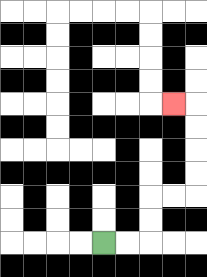{'start': '[4, 10]', 'end': '[7, 4]', 'path_directions': 'R,R,U,U,R,R,U,U,U,U,L', 'path_coordinates': '[[4, 10], [5, 10], [6, 10], [6, 9], [6, 8], [7, 8], [8, 8], [8, 7], [8, 6], [8, 5], [8, 4], [7, 4]]'}